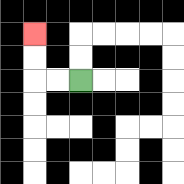{'start': '[3, 3]', 'end': '[1, 1]', 'path_directions': 'L,L,U,U', 'path_coordinates': '[[3, 3], [2, 3], [1, 3], [1, 2], [1, 1]]'}